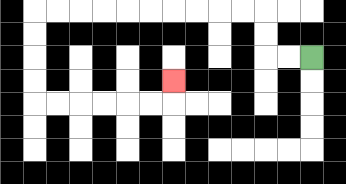{'start': '[13, 2]', 'end': '[7, 3]', 'path_directions': 'L,L,U,U,L,L,L,L,L,L,L,L,L,L,D,D,D,D,R,R,R,R,R,R,U', 'path_coordinates': '[[13, 2], [12, 2], [11, 2], [11, 1], [11, 0], [10, 0], [9, 0], [8, 0], [7, 0], [6, 0], [5, 0], [4, 0], [3, 0], [2, 0], [1, 0], [1, 1], [1, 2], [1, 3], [1, 4], [2, 4], [3, 4], [4, 4], [5, 4], [6, 4], [7, 4], [7, 3]]'}